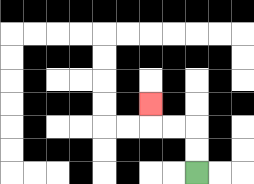{'start': '[8, 7]', 'end': '[6, 4]', 'path_directions': 'U,U,L,L,U', 'path_coordinates': '[[8, 7], [8, 6], [8, 5], [7, 5], [6, 5], [6, 4]]'}